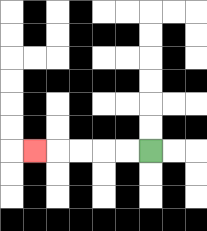{'start': '[6, 6]', 'end': '[1, 6]', 'path_directions': 'L,L,L,L,L', 'path_coordinates': '[[6, 6], [5, 6], [4, 6], [3, 6], [2, 6], [1, 6]]'}